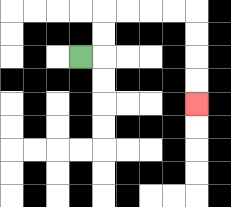{'start': '[3, 2]', 'end': '[8, 4]', 'path_directions': 'R,U,U,R,R,R,R,D,D,D,D', 'path_coordinates': '[[3, 2], [4, 2], [4, 1], [4, 0], [5, 0], [6, 0], [7, 0], [8, 0], [8, 1], [8, 2], [8, 3], [8, 4]]'}